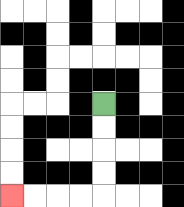{'start': '[4, 4]', 'end': '[0, 8]', 'path_directions': 'D,D,D,D,L,L,L,L', 'path_coordinates': '[[4, 4], [4, 5], [4, 6], [4, 7], [4, 8], [3, 8], [2, 8], [1, 8], [0, 8]]'}